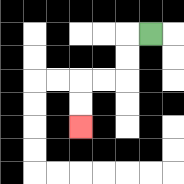{'start': '[6, 1]', 'end': '[3, 5]', 'path_directions': 'L,D,D,L,L,D,D', 'path_coordinates': '[[6, 1], [5, 1], [5, 2], [5, 3], [4, 3], [3, 3], [3, 4], [3, 5]]'}